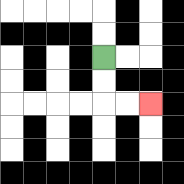{'start': '[4, 2]', 'end': '[6, 4]', 'path_directions': 'D,D,R,R', 'path_coordinates': '[[4, 2], [4, 3], [4, 4], [5, 4], [6, 4]]'}